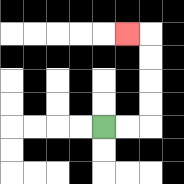{'start': '[4, 5]', 'end': '[5, 1]', 'path_directions': 'R,R,U,U,U,U,L', 'path_coordinates': '[[4, 5], [5, 5], [6, 5], [6, 4], [6, 3], [6, 2], [6, 1], [5, 1]]'}